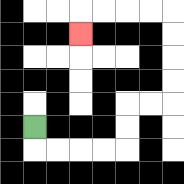{'start': '[1, 5]', 'end': '[3, 1]', 'path_directions': 'D,R,R,R,R,U,U,R,R,U,U,U,U,L,L,L,L,D', 'path_coordinates': '[[1, 5], [1, 6], [2, 6], [3, 6], [4, 6], [5, 6], [5, 5], [5, 4], [6, 4], [7, 4], [7, 3], [7, 2], [7, 1], [7, 0], [6, 0], [5, 0], [4, 0], [3, 0], [3, 1]]'}